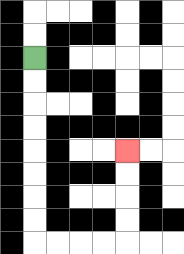{'start': '[1, 2]', 'end': '[5, 6]', 'path_directions': 'D,D,D,D,D,D,D,D,R,R,R,R,U,U,U,U', 'path_coordinates': '[[1, 2], [1, 3], [1, 4], [1, 5], [1, 6], [1, 7], [1, 8], [1, 9], [1, 10], [2, 10], [3, 10], [4, 10], [5, 10], [5, 9], [5, 8], [5, 7], [5, 6]]'}